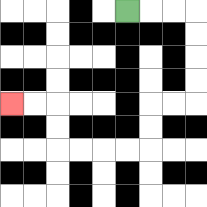{'start': '[5, 0]', 'end': '[0, 4]', 'path_directions': 'R,R,R,D,D,D,D,L,L,D,D,L,L,L,L,U,U,L,L', 'path_coordinates': '[[5, 0], [6, 0], [7, 0], [8, 0], [8, 1], [8, 2], [8, 3], [8, 4], [7, 4], [6, 4], [6, 5], [6, 6], [5, 6], [4, 6], [3, 6], [2, 6], [2, 5], [2, 4], [1, 4], [0, 4]]'}